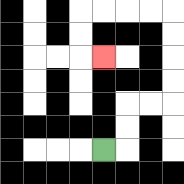{'start': '[4, 6]', 'end': '[4, 2]', 'path_directions': 'R,U,U,R,R,U,U,U,U,L,L,L,L,D,D,R', 'path_coordinates': '[[4, 6], [5, 6], [5, 5], [5, 4], [6, 4], [7, 4], [7, 3], [7, 2], [7, 1], [7, 0], [6, 0], [5, 0], [4, 0], [3, 0], [3, 1], [3, 2], [4, 2]]'}